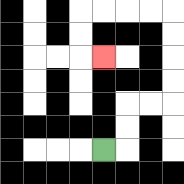{'start': '[4, 6]', 'end': '[4, 2]', 'path_directions': 'R,U,U,R,R,U,U,U,U,L,L,L,L,D,D,R', 'path_coordinates': '[[4, 6], [5, 6], [5, 5], [5, 4], [6, 4], [7, 4], [7, 3], [7, 2], [7, 1], [7, 0], [6, 0], [5, 0], [4, 0], [3, 0], [3, 1], [3, 2], [4, 2]]'}